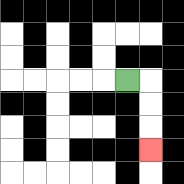{'start': '[5, 3]', 'end': '[6, 6]', 'path_directions': 'R,D,D,D', 'path_coordinates': '[[5, 3], [6, 3], [6, 4], [6, 5], [6, 6]]'}